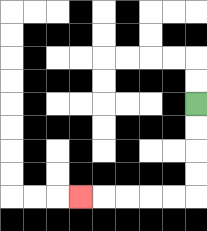{'start': '[8, 4]', 'end': '[3, 8]', 'path_directions': 'D,D,D,D,L,L,L,L,L', 'path_coordinates': '[[8, 4], [8, 5], [8, 6], [8, 7], [8, 8], [7, 8], [6, 8], [5, 8], [4, 8], [3, 8]]'}